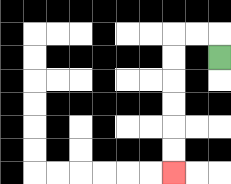{'start': '[9, 2]', 'end': '[7, 7]', 'path_directions': 'U,L,L,D,D,D,D,D,D', 'path_coordinates': '[[9, 2], [9, 1], [8, 1], [7, 1], [7, 2], [7, 3], [7, 4], [7, 5], [7, 6], [7, 7]]'}